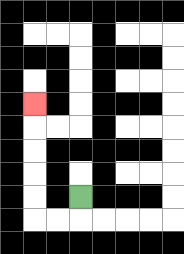{'start': '[3, 8]', 'end': '[1, 4]', 'path_directions': 'D,L,L,U,U,U,U,U', 'path_coordinates': '[[3, 8], [3, 9], [2, 9], [1, 9], [1, 8], [1, 7], [1, 6], [1, 5], [1, 4]]'}